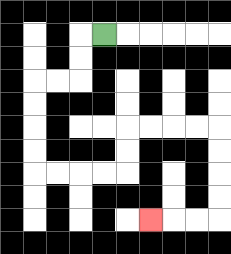{'start': '[4, 1]', 'end': '[6, 9]', 'path_directions': 'L,D,D,L,L,D,D,D,D,R,R,R,R,U,U,R,R,R,R,D,D,D,D,L,L,L', 'path_coordinates': '[[4, 1], [3, 1], [3, 2], [3, 3], [2, 3], [1, 3], [1, 4], [1, 5], [1, 6], [1, 7], [2, 7], [3, 7], [4, 7], [5, 7], [5, 6], [5, 5], [6, 5], [7, 5], [8, 5], [9, 5], [9, 6], [9, 7], [9, 8], [9, 9], [8, 9], [7, 9], [6, 9]]'}